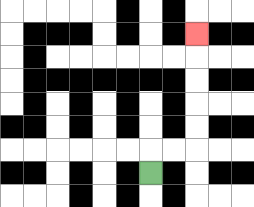{'start': '[6, 7]', 'end': '[8, 1]', 'path_directions': 'U,R,R,U,U,U,U,U', 'path_coordinates': '[[6, 7], [6, 6], [7, 6], [8, 6], [8, 5], [8, 4], [8, 3], [8, 2], [8, 1]]'}